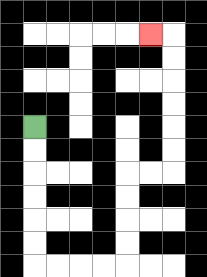{'start': '[1, 5]', 'end': '[6, 1]', 'path_directions': 'D,D,D,D,D,D,R,R,R,R,U,U,U,U,R,R,U,U,U,U,U,U,L', 'path_coordinates': '[[1, 5], [1, 6], [1, 7], [1, 8], [1, 9], [1, 10], [1, 11], [2, 11], [3, 11], [4, 11], [5, 11], [5, 10], [5, 9], [5, 8], [5, 7], [6, 7], [7, 7], [7, 6], [7, 5], [7, 4], [7, 3], [7, 2], [7, 1], [6, 1]]'}